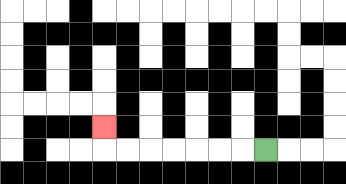{'start': '[11, 6]', 'end': '[4, 5]', 'path_directions': 'L,L,L,L,L,L,L,U', 'path_coordinates': '[[11, 6], [10, 6], [9, 6], [8, 6], [7, 6], [6, 6], [5, 6], [4, 6], [4, 5]]'}